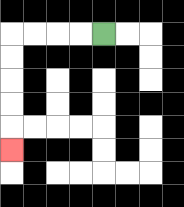{'start': '[4, 1]', 'end': '[0, 6]', 'path_directions': 'L,L,L,L,D,D,D,D,D', 'path_coordinates': '[[4, 1], [3, 1], [2, 1], [1, 1], [0, 1], [0, 2], [0, 3], [0, 4], [0, 5], [0, 6]]'}